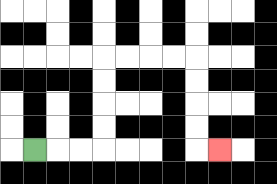{'start': '[1, 6]', 'end': '[9, 6]', 'path_directions': 'R,R,R,U,U,U,U,R,R,R,R,D,D,D,D,R', 'path_coordinates': '[[1, 6], [2, 6], [3, 6], [4, 6], [4, 5], [4, 4], [4, 3], [4, 2], [5, 2], [6, 2], [7, 2], [8, 2], [8, 3], [8, 4], [8, 5], [8, 6], [9, 6]]'}